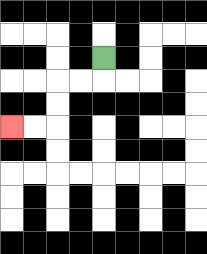{'start': '[4, 2]', 'end': '[0, 5]', 'path_directions': 'D,L,L,D,D,L,L', 'path_coordinates': '[[4, 2], [4, 3], [3, 3], [2, 3], [2, 4], [2, 5], [1, 5], [0, 5]]'}